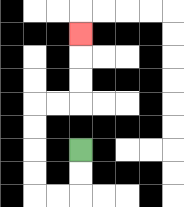{'start': '[3, 6]', 'end': '[3, 1]', 'path_directions': 'D,D,L,L,U,U,U,U,R,R,U,U,U', 'path_coordinates': '[[3, 6], [3, 7], [3, 8], [2, 8], [1, 8], [1, 7], [1, 6], [1, 5], [1, 4], [2, 4], [3, 4], [3, 3], [3, 2], [3, 1]]'}